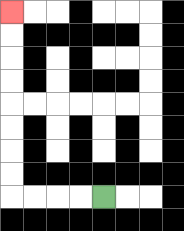{'start': '[4, 8]', 'end': '[0, 0]', 'path_directions': 'L,L,L,L,U,U,U,U,U,U,U,U', 'path_coordinates': '[[4, 8], [3, 8], [2, 8], [1, 8], [0, 8], [0, 7], [0, 6], [0, 5], [0, 4], [0, 3], [0, 2], [0, 1], [0, 0]]'}